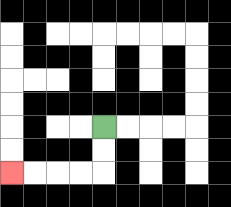{'start': '[4, 5]', 'end': '[0, 7]', 'path_directions': 'D,D,L,L,L,L', 'path_coordinates': '[[4, 5], [4, 6], [4, 7], [3, 7], [2, 7], [1, 7], [0, 7]]'}